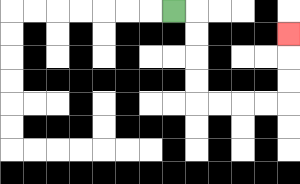{'start': '[7, 0]', 'end': '[12, 1]', 'path_directions': 'R,D,D,D,D,R,R,R,R,U,U,U', 'path_coordinates': '[[7, 0], [8, 0], [8, 1], [8, 2], [8, 3], [8, 4], [9, 4], [10, 4], [11, 4], [12, 4], [12, 3], [12, 2], [12, 1]]'}